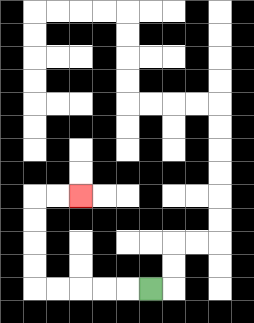{'start': '[6, 12]', 'end': '[3, 8]', 'path_directions': 'L,L,L,L,L,U,U,U,U,R,R', 'path_coordinates': '[[6, 12], [5, 12], [4, 12], [3, 12], [2, 12], [1, 12], [1, 11], [1, 10], [1, 9], [1, 8], [2, 8], [3, 8]]'}